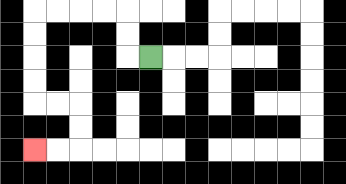{'start': '[6, 2]', 'end': '[1, 6]', 'path_directions': 'L,U,U,L,L,L,L,D,D,D,D,R,R,D,D,L,L', 'path_coordinates': '[[6, 2], [5, 2], [5, 1], [5, 0], [4, 0], [3, 0], [2, 0], [1, 0], [1, 1], [1, 2], [1, 3], [1, 4], [2, 4], [3, 4], [3, 5], [3, 6], [2, 6], [1, 6]]'}